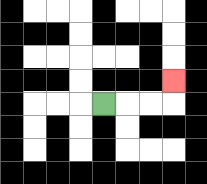{'start': '[4, 4]', 'end': '[7, 3]', 'path_directions': 'R,R,R,U', 'path_coordinates': '[[4, 4], [5, 4], [6, 4], [7, 4], [7, 3]]'}